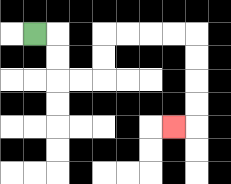{'start': '[1, 1]', 'end': '[7, 5]', 'path_directions': 'R,D,D,R,R,U,U,R,R,R,R,D,D,D,D,L', 'path_coordinates': '[[1, 1], [2, 1], [2, 2], [2, 3], [3, 3], [4, 3], [4, 2], [4, 1], [5, 1], [6, 1], [7, 1], [8, 1], [8, 2], [8, 3], [8, 4], [8, 5], [7, 5]]'}